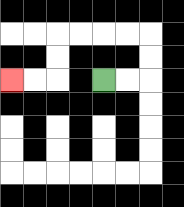{'start': '[4, 3]', 'end': '[0, 3]', 'path_directions': 'R,R,U,U,L,L,L,L,D,D,L,L', 'path_coordinates': '[[4, 3], [5, 3], [6, 3], [6, 2], [6, 1], [5, 1], [4, 1], [3, 1], [2, 1], [2, 2], [2, 3], [1, 3], [0, 3]]'}